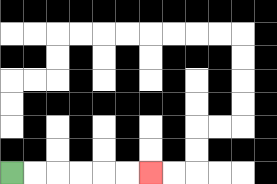{'start': '[0, 7]', 'end': '[6, 7]', 'path_directions': 'R,R,R,R,R,R', 'path_coordinates': '[[0, 7], [1, 7], [2, 7], [3, 7], [4, 7], [5, 7], [6, 7]]'}